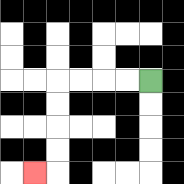{'start': '[6, 3]', 'end': '[1, 7]', 'path_directions': 'L,L,L,L,D,D,D,D,L', 'path_coordinates': '[[6, 3], [5, 3], [4, 3], [3, 3], [2, 3], [2, 4], [2, 5], [2, 6], [2, 7], [1, 7]]'}